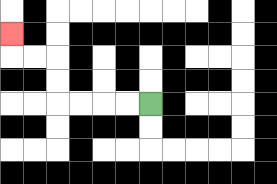{'start': '[6, 4]', 'end': '[0, 1]', 'path_directions': 'L,L,L,L,U,U,L,L,U', 'path_coordinates': '[[6, 4], [5, 4], [4, 4], [3, 4], [2, 4], [2, 3], [2, 2], [1, 2], [0, 2], [0, 1]]'}